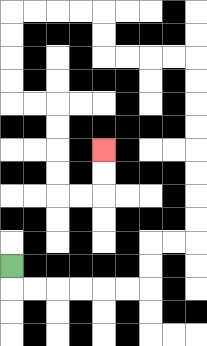{'start': '[0, 11]', 'end': '[4, 6]', 'path_directions': 'D,R,R,R,R,R,R,U,U,R,R,U,U,U,U,U,U,U,U,L,L,L,L,U,U,L,L,L,L,D,D,D,D,R,R,D,D,D,D,R,R,U,U', 'path_coordinates': '[[0, 11], [0, 12], [1, 12], [2, 12], [3, 12], [4, 12], [5, 12], [6, 12], [6, 11], [6, 10], [7, 10], [8, 10], [8, 9], [8, 8], [8, 7], [8, 6], [8, 5], [8, 4], [8, 3], [8, 2], [7, 2], [6, 2], [5, 2], [4, 2], [4, 1], [4, 0], [3, 0], [2, 0], [1, 0], [0, 0], [0, 1], [0, 2], [0, 3], [0, 4], [1, 4], [2, 4], [2, 5], [2, 6], [2, 7], [2, 8], [3, 8], [4, 8], [4, 7], [4, 6]]'}